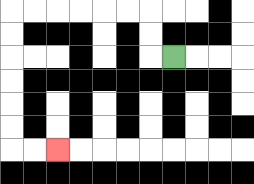{'start': '[7, 2]', 'end': '[2, 6]', 'path_directions': 'L,U,U,L,L,L,L,L,L,D,D,D,D,D,D,R,R', 'path_coordinates': '[[7, 2], [6, 2], [6, 1], [6, 0], [5, 0], [4, 0], [3, 0], [2, 0], [1, 0], [0, 0], [0, 1], [0, 2], [0, 3], [0, 4], [0, 5], [0, 6], [1, 6], [2, 6]]'}